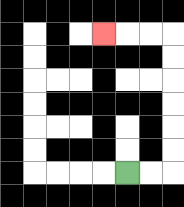{'start': '[5, 7]', 'end': '[4, 1]', 'path_directions': 'R,R,U,U,U,U,U,U,L,L,L', 'path_coordinates': '[[5, 7], [6, 7], [7, 7], [7, 6], [7, 5], [7, 4], [7, 3], [7, 2], [7, 1], [6, 1], [5, 1], [4, 1]]'}